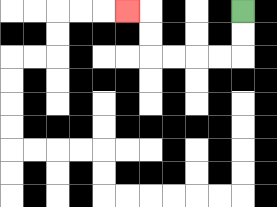{'start': '[10, 0]', 'end': '[5, 0]', 'path_directions': 'D,D,L,L,L,L,U,U,L', 'path_coordinates': '[[10, 0], [10, 1], [10, 2], [9, 2], [8, 2], [7, 2], [6, 2], [6, 1], [6, 0], [5, 0]]'}